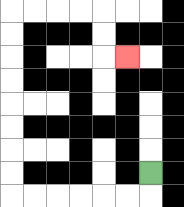{'start': '[6, 7]', 'end': '[5, 2]', 'path_directions': 'D,L,L,L,L,L,L,U,U,U,U,U,U,U,U,R,R,R,R,D,D,R', 'path_coordinates': '[[6, 7], [6, 8], [5, 8], [4, 8], [3, 8], [2, 8], [1, 8], [0, 8], [0, 7], [0, 6], [0, 5], [0, 4], [0, 3], [0, 2], [0, 1], [0, 0], [1, 0], [2, 0], [3, 0], [4, 0], [4, 1], [4, 2], [5, 2]]'}